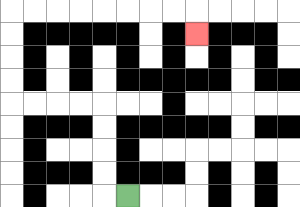{'start': '[5, 8]', 'end': '[8, 1]', 'path_directions': 'L,U,U,U,U,L,L,L,L,U,U,U,U,R,R,R,R,R,R,R,R,D', 'path_coordinates': '[[5, 8], [4, 8], [4, 7], [4, 6], [4, 5], [4, 4], [3, 4], [2, 4], [1, 4], [0, 4], [0, 3], [0, 2], [0, 1], [0, 0], [1, 0], [2, 0], [3, 0], [4, 0], [5, 0], [6, 0], [7, 0], [8, 0], [8, 1]]'}